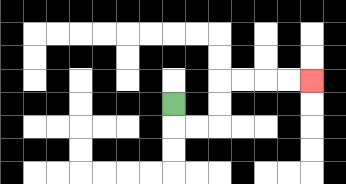{'start': '[7, 4]', 'end': '[13, 3]', 'path_directions': 'D,R,R,U,U,R,R,R,R', 'path_coordinates': '[[7, 4], [7, 5], [8, 5], [9, 5], [9, 4], [9, 3], [10, 3], [11, 3], [12, 3], [13, 3]]'}